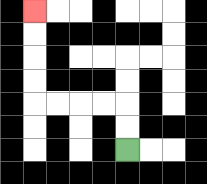{'start': '[5, 6]', 'end': '[1, 0]', 'path_directions': 'U,U,L,L,L,L,U,U,U,U', 'path_coordinates': '[[5, 6], [5, 5], [5, 4], [4, 4], [3, 4], [2, 4], [1, 4], [1, 3], [1, 2], [1, 1], [1, 0]]'}